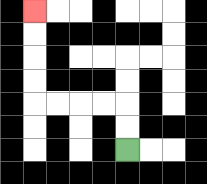{'start': '[5, 6]', 'end': '[1, 0]', 'path_directions': 'U,U,L,L,L,L,U,U,U,U', 'path_coordinates': '[[5, 6], [5, 5], [5, 4], [4, 4], [3, 4], [2, 4], [1, 4], [1, 3], [1, 2], [1, 1], [1, 0]]'}